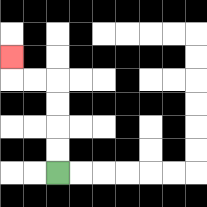{'start': '[2, 7]', 'end': '[0, 2]', 'path_directions': 'U,U,U,U,L,L,U', 'path_coordinates': '[[2, 7], [2, 6], [2, 5], [2, 4], [2, 3], [1, 3], [0, 3], [0, 2]]'}